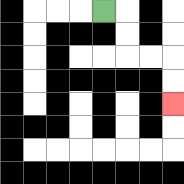{'start': '[4, 0]', 'end': '[7, 4]', 'path_directions': 'R,D,D,R,R,D,D', 'path_coordinates': '[[4, 0], [5, 0], [5, 1], [5, 2], [6, 2], [7, 2], [7, 3], [7, 4]]'}